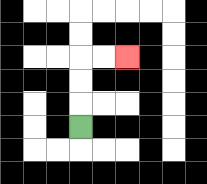{'start': '[3, 5]', 'end': '[5, 2]', 'path_directions': 'U,U,U,R,R', 'path_coordinates': '[[3, 5], [3, 4], [3, 3], [3, 2], [4, 2], [5, 2]]'}